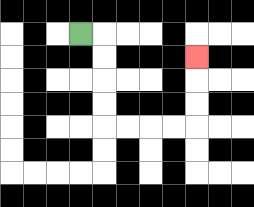{'start': '[3, 1]', 'end': '[8, 2]', 'path_directions': 'R,D,D,D,D,R,R,R,R,U,U,U', 'path_coordinates': '[[3, 1], [4, 1], [4, 2], [4, 3], [4, 4], [4, 5], [5, 5], [6, 5], [7, 5], [8, 5], [8, 4], [8, 3], [8, 2]]'}